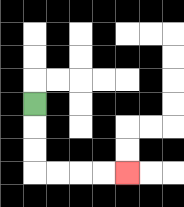{'start': '[1, 4]', 'end': '[5, 7]', 'path_directions': 'D,D,D,R,R,R,R', 'path_coordinates': '[[1, 4], [1, 5], [1, 6], [1, 7], [2, 7], [3, 7], [4, 7], [5, 7]]'}